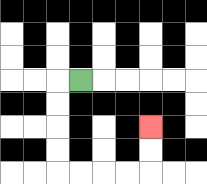{'start': '[3, 3]', 'end': '[6, 5]', 'path_directions': 'L,D,D,D,D,R,R,R,R,U,U', 'path_coordinates': '[[3, 3], [2, 3], [2, 4], [2, 5], [2, 6], [2, 7], [3, 7], [4, 7], [5, 7], [6, 7], [6, 6], [6, 5]]'}